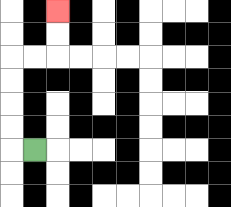{'start': '[1, 6]', 'end': '[2, 0]', 'path_directions': 'L,U,U,U,U,R,R,U,U', 'path_coordinates': '[[1, 6], [0, 6], [0, 5], [0, 4], [0, 3], [0, 2], [1, 2], [2, 2], [2, 1], [2, 0]]'}